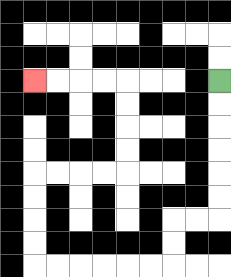{'start': '[9, 3]', 'end': '[1, 3]', 'path_directions': 'D,D,D,D,D,D,L,L,D,D,L,L,L,L,L,L,U,U,U,U,R,R,R,R,U,U,U,U,L,L,L,L', 'path_coordinates': '[[9, 3], [9, 4], [9, 5], [9, 6], [9, 7], [9, 8], [9, 9], [8, 9], [7, 9], [7, 10], [7, 11], [6, 11], [5, 11], [4, 11], [3, 11], [2, 11], [1, 11], [1, 10], [1, 9], [1, 8], [1, 7], [2, 7], [3, 7], [4, 7], [5, 7], [5, 6], [5, 5], [5, 4], [5, 3], [4, 3], [3, 3], [2, 3], [1, 3]]'}